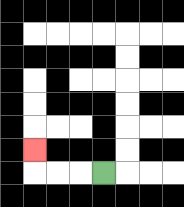{'start': '[4, 7]', 'end': '[1, 6]', 'path_directions': 'L,L,L,U', 'path_coordinates': '[[4, 7], [3, 7], [2, 7], [1, 7], [1, 6]]'}